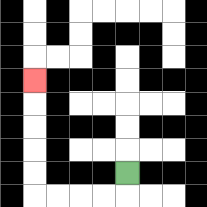{'start': '[5, 7]', 'end': '[1, 3]', 'path_directions': 'D,L,L,L,L,U,U,U,U,U', 'path_coordinates': '[[5, 7], [5, 8], [4, 8], [3, 8], [2, 8], [1, 8], [1, 7], [1, 6], [1, 5], [1, 4], [1, 3]]'}